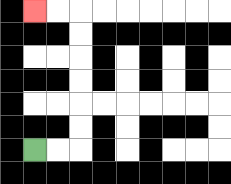{'start': '[1, 6]', 'end': '[1, 0]', 'path_directions': 'R,R,U,U,U,U,U,U,L,L', 'path_coordinates': '[[1, 6], [2, 6], [3, 6], [3, 5], [3, 4], [3, 3], [3, 2], [3, 1], [3, 0], [2, 0], [1, 0]]'}